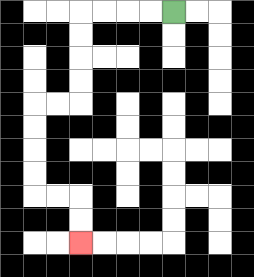{'start': '[7, 0]', 'end': '[3, 10]', 'path_directions': 'L,L,L,L,D,D,D,D,L,L,D,D,D,D,R,R,D,D', 'path_coordinates': '[[7, 0], [6, 0], [5, 0], [4, 0], [3, 0], [3, 1], [3, 2], [3, 3], [3, 4], [2, 4], [1, 4], [1, 5], [1, 6], [1, 7], [1, 8], [2, 8], [3, 8], [3, 9], [3, 10]]'}